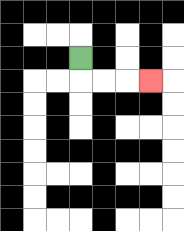{'start': '[3, 2]', 'end': '[6, 3]', 'path_directions': 'D,R,R,R', 'path_coordinates': '[[3, 2], [3, 3], [4, 3], [5, 3], [6, 3]]'}